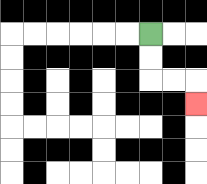{'start': '[6, 1]', 'end': '[8, 4]', 'path_directions': 'D,D,R,R,D', 'path_coordinates': '[[6, 1], [6, 2], [6, 3], [7, 3], [8, 3], [8, 4]]'}